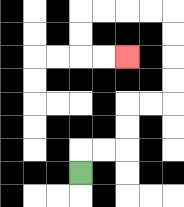{'start': '[3, 7]', 'end': '[5, 2]', 'path_directions': 'U,R,R,U,U,R,R,U,U,U,U,L,L,L,L,D,D,R,R', 'path_coordinates': '[[3, 7], [3, 6], [4, 6], [5, 6], [5, 5], [5, 4], [6, 4], [7, 4], [7, 3], [7, 2], [7, 1], [7, 0], [6, 0], [5, 0], [4, 0], [3, 0], [3, 1], [3, 2], [4, 2], [5, 2]]'}